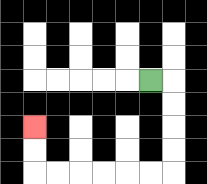{'start': '[6, 3]', 'end': '[1, 5]', 'path_directions': 'R,D,D,D,D,L,L,L,L,L,L,U,U', 'path_coordinates': '[[6, 3], [7, 3], [7, 4], [7, 5], [7, 6], [7, 7], [6, 7], [5, 7], [4, 7], [3, 7], [2, 7], [1, 7], [1, 6], [1, 5]]'}